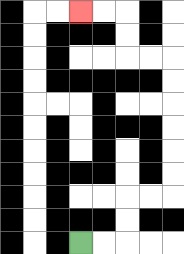{'start': '[3, 10]', 'end': '[3, 0]', 'path_directions': 'R,R,U,U,R,R,U,U,U,U,U,U,L,L,U,U,L,L', 'path_coordinates': '[[3, 10], [4, 10], [5, 10], [5, 9], [5, 8], [6, 8], [7, 8], [7, 7], [7, 6], [7, 5], [7, 4], [7, 3], [7, 2], [6, 2], [5, 2], [5, 1], [5, 0], [4, 0], [3, 0]]'}